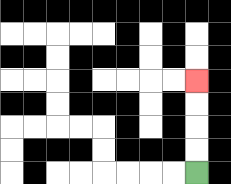{'start': '[8, 7]', 'end': '[8, 3]', 'path_directions': 'U,U,U,U', 'path_coordinates': '[[8, 7], [8, 6], [8, 5], [8, 4], [8, 3]]'}